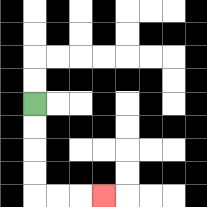{'start': '[1, 4]', 'end': '[4, 8]', 'path_directions': 'D,D,D,D,R,R,R', 'path_coordinates': '[[1, 4], [1, 5], [1, 6], [1, 7], [1, 8], [2, 8], [3, 8], [4, 8]]'}